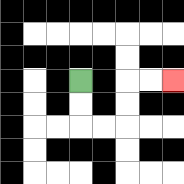{'start': '[3, 3]', 'end': '[7, 3]', 'path_directions': 'D,D,R,R,U,U,R,R', 'path_coordinates': '[[3, 3], [3, 4], [3, 5], [4, 5], [5, 5], [5, 4], [5, 3], [6, 3], [7, 3]]'}